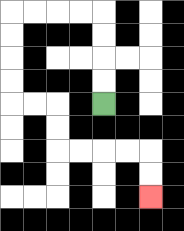{'start': '[4, 4]', 'end': '[6, 8]', 'path_directions': 'U,U,U,U,L,L,L,L,D,D,D,D,R,R,D,D,R,R,R,R,D,D', 'path_coordinates': '[[4, 4], [4, 3], [4, 2], [4, 1], [4, 0], [3, 0], [2, 0], [1, 0], [0, 0], [0, 1], [0, 2], [0, 3], [0, 4], [1, 4], [2, 4], [2, 5], [2, 6], [3, 6], [4, 6], [5, 6], [6, 6], [6, 7], [6, 8]]'}